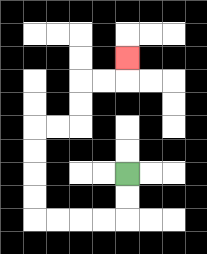{'start': '[5, 7]', 'end': '[5, 2]', 'path_directions': 'D,D,L,L,L,L,U,U,U,U,R,R,U,U,R,R,U', 'path_coordinates': '[[5, 7], [5, 8], [5, 9], [4, 9], [3, 9], [2, 9], [1, 9], [1, 8], [1, 7], [1, 6], [1, 5], [2, 5], [3, 5], [3, 4], [3, 3], [4, 3], [5, 3], [5, 2]]'}